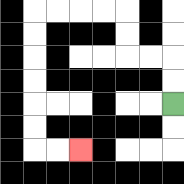{'start': '[7, 4]', 'end': '[3, 6]', 'path_directions': 'U,U,L,L,U,U,L,L,L,L,D,D,D,D,D,D,R,R', 'path_coordinates': '[[7, 4], [7, 3], [7, 2], [6, 2], [5, 2], [5, 1], [5, 0], [4, 0], [3, 0], [2, 0], [1, 0], [1, 1], [1, 2], [1, 3], [1, 4], [1, 5], [1, 6], [2, 6], [3, 6]]'}